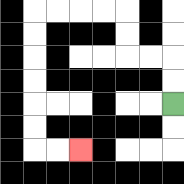{'start': '[7, 4]', 'end': '[3, 6]', 'path_directions': 'U,U,L,L,U,U,L,L,L,L,D,D,D,D,D,D,R,R', 'path_coordinates': '[[7, 4], [7, 3], [7, 2], [6, 2], [5, 2], [5, 1], [5, 0], [4, 0], [3, 0], [2, 0], [1, 0], [1, 1], [1, 2], [1, 3], [1, 4], [1, 5], [1, 6], [2, 6], [3, 6]]'}